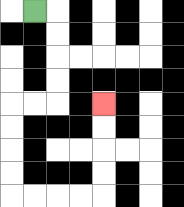{'start': '[1, 0]', 'end': '[4, 4]', 'path_directions': 'R,D,D,D,D,L,L,D,D,D,D,R,R,R,R,U,U,U,U', 'path_coordinates': '[[1, 0], [2, 0], [2, 1], [2, 2], [2, 3], [2, 4], [1, 4], [0, 4], [0, 5], [0, 6], [0, 7], [0, 8], [1, 8], [2, 8], [3, 8], [4, 8], [4, 7], [4, 6], [4, 5], [4, 4]]'}